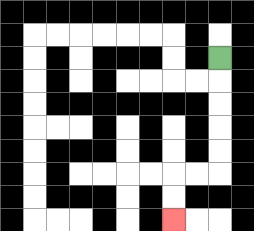{'start': '[9, 2]', 'end': '[7, 9]', 'path_directions': 'D,D,D,D,D,L,L,D,D', 'path_coordinates': '[[9, 2], [9, 3], [9, 4], [9, 5], [9, 6], [9, 7], [8, 7], [7, 7], [7, 8], [7, 9]]'}